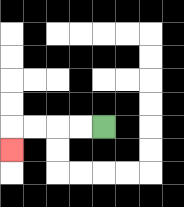{'start': '[4, 5]', 'end': '[0, 6]', 'path_directions': 'L,L,L,L,D', 'path_coordinates': '[[4, 5], [3, 5], [2, 5], [1, 5], [0, 5], [0, 6]]'}